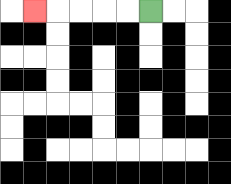{'start': '[6, 0]', 'end': '[1, 0]', 'path_directions': 'L,L,L,L,L', 'path_coordinates': '[[6, 0], [5, 0], [4, 0], [3, 0], [2, 0], [1, 0]]'}